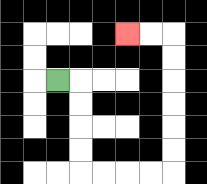{'start': '[2, 3]', 'end': '[5, 1]', 'path_directions': 'R,D,D,D,D,R,R,R,R,U,U,U,U,U,U,L,L', 'path_coordinates': '[[2, 3], [3, 3], [3, 4], [3, 5], [3, 6], [3, 7], [4, 7], [5, 7], [6, 7], [7, 7], [7, 6], [7, 5], [7, 4], [7, 3], [7, 2], [7, 1], [6, 1], [5, 1]]'}